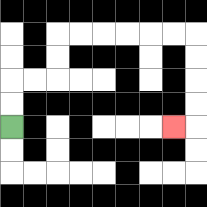{'start': '[0, 5]', 'end': '[7, 5]', 'path_directions': 'U,U,R,R,U,U,R,R,R,R,R,R,D,D,D,D,L', 'path_coordinates': '[[0, 5], [0, 4], [0, 3], [1, 3], [2, 3], [2, 2], [2, 1], [3, 1], [4, 1], [5, 1], [6, 1], [7, 1], [8, 1], [8, 2], [8, 3], [8, 4], [8, 5], [7, 5]]'}